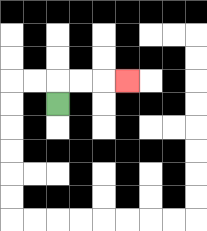{'start': '[2, 4]', 'end': '[5, 3]', 'path_directions': 'U,R,R,R', 'path_coordinates': '[[2, 4], [2, 3], [3, 3], [4, 3], [5, 3]]'}